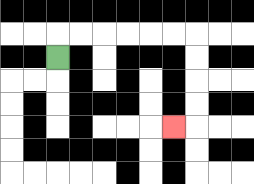{'start': '[2, 2]', 'end': '[7, 5]', 'path_directions': 'U,R,R,R,R,R,R,D,D,D,D,L', 'path_coordinates': '[[2, 2], [2, 1], [3, 1], [4, 1], [5, 1], [6, 1], [7, 1], [8, 1], [8, 2], [8, 3], [8, 4], [8, 5], [7, 5]]'}